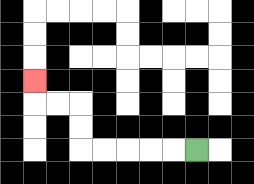{'start': '[8, 6]', 'end': '[1, 3]', 'path_directions': 'L,L,L,L,L,U,U,L,L,U', 'path_coordinates': '[[8, 6], [7, 6], [6, 6], [5, 6], [4, 6], [3, 6], [3, 5], [3, 4], [2, 4], [1, 4], [1, 3]]'}